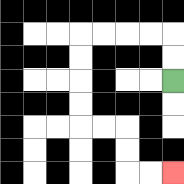{'start': '[7, 3]', 'end': '[7, 7]', 'path_directions': 'U,U,L,L,L,L,D,D,D,D,R,R,D,D,R,R', 'path_coordinates': '[[7, 3], [7, 2], [7, 1], [6, 1], [5, 1], [4, 1], [3, 1], [3, 2], [3, 3], [3, 4], [3, 5], [4, 5], [5, 5], [5, 6], [5, 7], [6, 7], [7, 7]]'}